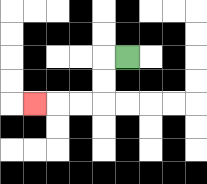{'start': '[5, 2]', 'end': '[1, 4]', 'path_directions': 'L,D,D,L,L,L', 'path_coordinates': '[[5, 2], [4, 2], [4, 3], [4, 4], [3, 4], [2, 4], [1, 4]]'}